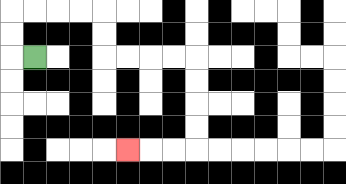{'start': '[1, 2]', 'end': '[5, 6]', 'path_directions': 'L,U,U,R,R,R,R,D,D,R,R,R,R,D,D,D,D,L,L,L', 'path_coordinates': '[[1, 2], [0, 2], [0, 1], [0, 0], [1, 0], [2, 0], [3, 0], [4, 0], [4, 1], [4, 2], [5, 2], [6, 2], [7, 2], [8, 2], [8, 3], [8, 4], [8, 5], [8, 6], [7, 6], [6, 6], [5, 6]]'}